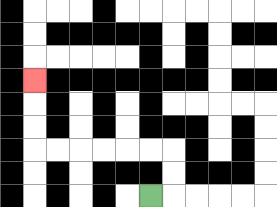{'start': '[6, 8]', 'end': '[1, 3]', 'path_directions': 'R,U,U,L,L,L,L,L,L,U,U,U', 'path_coordinates': '[[6, 8], [7, 8], [7, 7], [7, 6], [6, 6], [5, 6], [4, 6], [3, 6], [2, 6], [1, 6], [1, 5], [1, 4], [1, 3]]'}